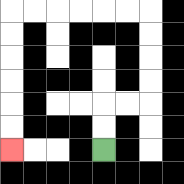{'start': '[4, 6]', 'end': '[0, 6]', 'path_directions': 'U,U,R,R,U,U,U,U,L,L,L,L,L,L,D,D,D,D,D,D', 'path_coordinates': '[[4, 6], [4, 5], [4, 4], [5, 4], [6, 4], [6, 3], [6, 2], [6, 1], [6, 0], [5, 0], [4, 0], [3, 0], [2, 0], [1, 0], [0, 0], [0, 1], [0, 2], [0, 3], [0, 4], [0, 5], [0, 6]]'}